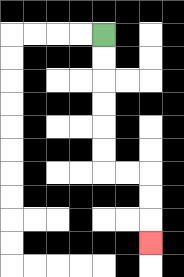{'start': '[4, 1]', 'end': '[6, 10]', 'path_directions': 'D,D,D,D,D,D,R,R,D,D,D', 'path_coordinates': '[[4, 1], [4, 2], [4, 3], [4, 4], [4, 5], [4, 6], [4, 7], [5, 7], [6, 7], [6, 8], [6, 9], [6, 10]]'}